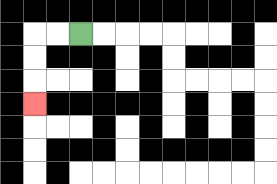{'start': '[3, 1]', 'end': '[1, 4]', 'path_directions': 'L,L,D,D,D', 'path_coordinates': '[[3, 1], [2, 1], [1, 1], [1, 2], [1, 3], [1, 4]]'}